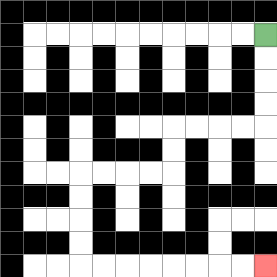{'start': '[11, 1]', 'end': '[11, 11]', 'path_directions': 'D,D,D,D,L,L,L,L,D,D,L,L,L,L,D,D,D,D,R,R,R,R,R,R,R,R', 'path_coordinates': '[[11, 1], [11, 2], [11, 3], [11, 4], [11, 5], [10, 5], [9, 5], [8, 5], [7, 5], [7, 6], [7, 7], [6, 7], [5, 7], [4, 7], [3, 7], [3, 8], [3, 9], [3, 10], [3, 11], [4, 11], [5, 11], [6, 11], [7, 11], [8, 11], [9, 11], [10, 11], [11, 11]]'}